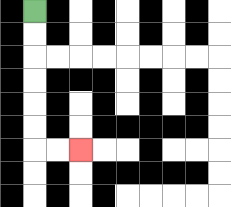{'start': '[1, 0]', 'end': '[3, 6]', 'path_directions': 'D,D,D,D,D,D,R,R', 'path_coordinates': '[[1, 0], [1, 1], [1, 2], [1, 3], [1, 4], [1, 5], [1, 6], [2, 6], [3, 6]]'}